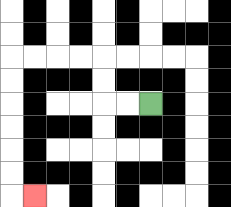{'start': '[6, 4]', 'end': '[1, 8]', 'path_directions': 'L,L,U,U,L,L,L,L,D,D,D,D,D,D,R', 'path_coordinates': '[[6, 4], [5, 4], [4, 4], [4, 3], [4, 2], [3, 2], [2, 2], [1, 2], [0, 2], [0, 3], [0, 4], [0, 5], [0, 6], [0, 7], [0, 8], [1, 8]]'}